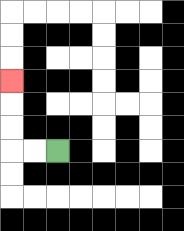{'start': '[2, 6]', 'end': '[0, 3]', 'path_directions': 'L,L,U,U,U', 'path_coordinates': '[[2, 6], [1, 6], [0, 6], [0, 5], [0, 4], [0, 3]]'}